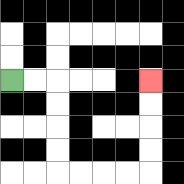{'start': '[0, 3]', 'end': '[6, 3]', 'path_directions': 'R,R,D,D,D,D,R,R,R,R,U,U,U,U', 'path_coordinates': '[[0, 3], [1, 3], [2, 3], [2, 4], [2, 5], [2, 6], [2, 7], [3, 7], [4, 7], [5, 7], [6, 7], [6, 6], [6, 5], [6, 4], [6, 3]]'}